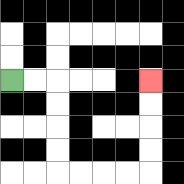{'start': '[0, 3]', 'end': '[6, 3]', 'path_directions': 'R,R,D,D,D,D,R,R,R,R,U,U,U,U', 'path_coordinates': '[[0, 3], [1, 3], [2, 3], [2, 4], [2, 5], [2, 6], [2, 7], [3, 7], [4, 7], [5, 7], [6, 7], [6, 6], [6, 5], [6, 4], [6, 3]]'}